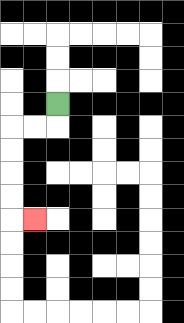{'start': '[2, 4]', 'end': '[1, 9]', 'path_directions': 'D,L,L,D,D,D,D,R', 'path_coordinates': '[[2, 4], [2, 5], [1, 5], [0, 5], [0, 6], [0, 7], [0, 8], [0, 9], [1, 9]]'}